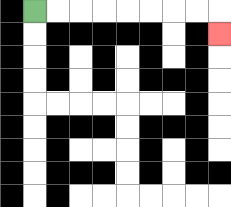{'start': '[1, 0]', 'end': '[9, 1]', 'path_directions': 'R,R,R,R,R,R,R,R,D', 'path_coordinates': '[[1, 0], [2, 0], [3, 0], [4, 0], [5, 0], [6, 0], [7, 0], [8, 0], [9, 0], [9, 1]]'}